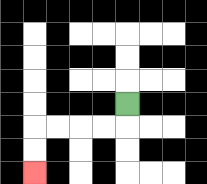{'start': '[5, 4]', 'end': '[1, 7]', 'path_directions': 'D,L,L,L,L,D,D', 'path_coordinates': '[[5, 4], [5, 5], [4, 5], [3, 5], [2, 5], [1, 5], [1, 6], [1, 7]]'}